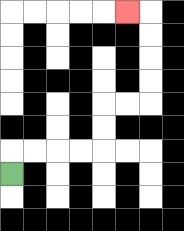{'start': '[0, 7]', 'end': '[5, 0]', 'path_directions': 'U,R,R,R,R,U,U,R,R,U,U,U,U,L', 'path_coordinates': '[[0, 7], [0, 6], [1, 6], [2, 6], [3, 6], [4, 6], [4, 5], [4, 4], [5, 4], [6, 4], [6, 3], [6, 2], [6, 1], [6, 0], [5, 0]]'}